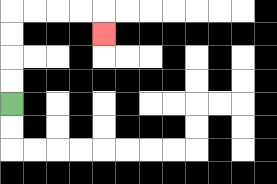{'start': '[0, 4]', 'end': '[4, 1]', 'path_directions': 'U,U,U,U,R,R,R,R,D', 'path_coordinates': '[[0, 4], [0, 3], [0, 2], [0, 1], [0, 0], [1, 0], [2, 0], [3, 0], [4, 0], [4, 1]]'}